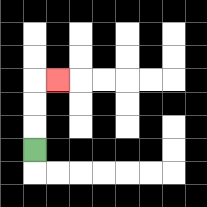{'start': '[1, 6]', 'end': '[2, 3]', 'path_directions': 'U,U,U,R', 'path_coordinates': '[[1, 6], [1, 5], [1, 4], [1, 3], [2, 3]]'}